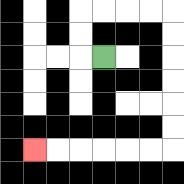{'start': '[4, 2]', 'end': '[1, 6]', 'path_directions': 'L,U,U,R,R,R,R,D,D,D,D,D,D,L,L,L,L,L,L', 'path_coordinates': '[[4, 2], [3, 2], [3, 1], [3, 0], [4, 0], [5, 0], [6, 0], [7, 0], [7, 1], [7, 2], [7, 3], [7, 4], [7, 5], [7, 6], [6, 6], [5, 6], [4, 6], [3, 6], [2, 6], [1, 6]]'}